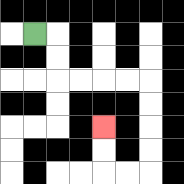{'start': '[1, 1]', 'end': '[4, 5]', 'path_directions': 'R,D,D,R,R,R,R,D,D,D,D,L,L,U,U', 'path_coordinates': '[[1, 1], [2, 1], [2, 2], [2, 3], [3, 3], [4, 3], [5, 3], [6, 3], [6, 4], [6, 5], [6, 6], [6, 7], [5, 7], [4, 7], [4, 6], [4, 5]]'}